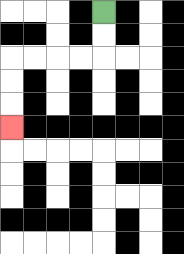{'start': '[4, 0]', 'end': '[0, 5]', 'path_directions': 'D,D,L,L,L,L,D,D,D', 'path_coordinates': '[[4, 0], [4, 1], [4, 2], [3, 2], [2, 2], [1, 2], [0, 2], [0, 3], [0, 4], [0, 5]]'}